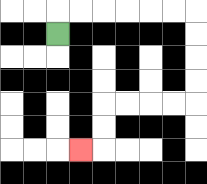{'start': '[2, 1]', 'end': '[3, 6]', 'path_directions': 'U,R,R,R,R,R,R,D,D,D,D,L,L,L,L,D,D,L', 'path_coordinates': '[[2, 1], [2, 0], [3, 0], [4, 0], [5, 0], [6, 0], [7, 0], [8, 0], [8, 1], [8, 2], [8, 3], [8, 4], [7, 4], [6, 4], [5, 4], [4, 4], [4, 5], [4, 6], [3, 6]]'}